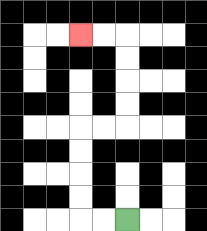{'start': '[5, 9]', 'end': '[3, 1]', 'path_directions': 'L,L,U,U,U,U,R,R,U,U,U,U,L,L', 'path_coordinates': '[[5, 9], [4, 9], [3, 9], [3, 8], [3, 7], [3, 6], [3, 5], [4, 5], [5, 5], [5, 4], [5, 3], [5, 2], [5, 1], [4, 1], [3, 1]]'}